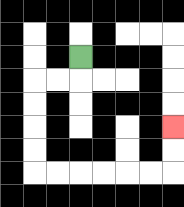{'start': '[3, 2]', 'end': '[7, 5]', 'path_directions': 'D,L,L,D,D,D,D,R,R,R,R,R,R,U,U', 'path_coordinates': '[[3, 2], [3, 3], [2, 3], [1, 3], [1, 4], [1, 5], [1, 6], [1, 7], [2, 7], [3, 7], [4, 7], [5, 7], [6, 7], [7, 7], [7, 6], [7, 5]]'}